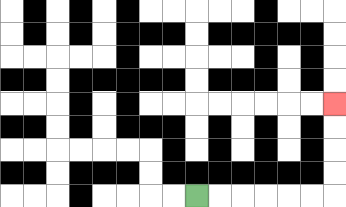{'start': '[8, 8]', 'end': '[14, 4]', 'path_directions': 'R,R,R,R,R,R,U,U,U,U', 'path_coordinates': '[[8, 8], [9, 8], [10, 8], [11, 8], [12, 8], [13, 8], [14, 8], [14, 7], [14, 6], [14, 5], [14, 4]]'}